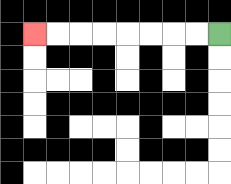{'start': '[9, 1]', 'end': '[1, 1]', 'path_directions': 'L,L,L,L,L,L,L,L', 'path_coordinates': '[[9, 1], [8, 1], [7, 1], [6, 1], [5, 1], [4, 1], [3, 1], [2, 1], [1, 1]]'}